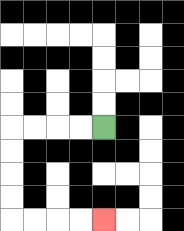{'start': '[4, 5]', 'end': '[4, 9]', 'path_directions': 'L,L,L,L,D,D,D,D,R,R,R,R', 'path_coordinates': '[[4, 5], [3, 5], [2, 5], [1, 5], [0, 5], [0, 6], [0, 7], [0, 8], [0, 9], [1, 9], [2, 9], [3, 9], [4, 9]]'}